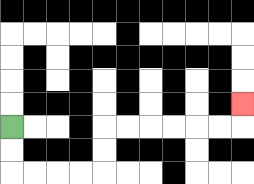{'start': '[0, 5]', 'end': '[10, 4]', 'path_directions': 'D,D,R,R,R,R,U,U,R,R,R,R,R,R,U', 'path_coordinates': '[[0, 5], [0, 6], [0, 7], [1, 7], [2, 7], [3, 7], [4, 7], [4, 6], [4, 5], [5, 5], [6, 5], [7, 5], [8, 5], [9, 5], [10, 5], [10, 4]]'}